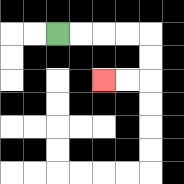{'start': '[2, 1]', 'end': '[4, 3]', 'path_directions': 'R,R,R,R,D,D,L,L', 'path_coordinates': '[[2, 1], [3, 1], [4, 1], [5, 1], [6, 1], [6, 2], [6, 3], [5, 3], [4, 3]]'}